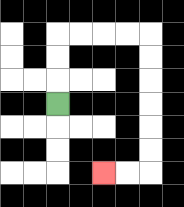{'start': '[2, 4]', 'end': '[4, 7]', 'path_directions': 'U,U,U,R,R,R,R,D,D,D,D,D,D,L,L', 'path_coordinates': '[[2, 4], [2, 3], [2, 2], [2, 1], [3, 1], [4, 1], [5, 1], [6, 1], [6, 2], [6, 3], [6, 4], [6, 5], [6, 6], [6, 7], [5, 7], [4, 7]]'}